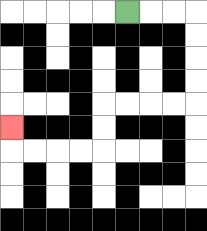{'start': '[5, 0]', 'end': '[0, 5]', 'path_directions': 'R,R,R,D,D,D,D,L,L,L,L,D,D,L,L,L,L,U', 'path_coordinates': '[[5, 0], [6, 0], [7, 0], [8, 0], [8, 1], [8, 2], [8, 3], [8, 4], [7, 4], [6, 4], [5, 4], [4, 4], [4, 5], [4, 6], [3, 6], [2, 6], [1, 6], [0, 6], [0, 5]]'}